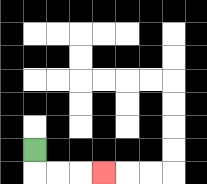{'start': '[1, 6]', 'end': '[4, 7]', 'path_directions': 'D,R,R,R', 'path_coordinates': '[[1, 6], [1, 7], [2, 7], [3, 7], [4, 7]]'}